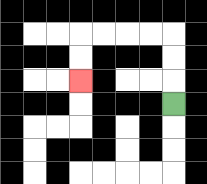{'start': '[7, 4]', 'end': '[3, 3]', 'path_directions': 'U,U,U,L,L,L,L,D,D', 'path_coordinates': '[[7, 4], [7, 3], [7, 2], [7, 1], [6, 1], [5, 1], [4, 1], [3, 1], [3, 2], [3, 3]]'}